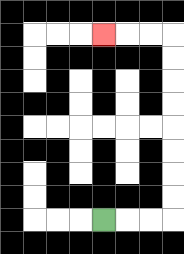{'start': '[4, 9]', 'end': '[4, 1]', 'path_directions': 'R,R,R,U,U,U,U,U,U,U,U,L,L,L', 'path_coordinates': '[[4, 9], [5, 9], [6, 9], [7, 9], [7, 8], [7, 7], [7, 6], [7, 5], [7, 4], [7, 3], [7, 2], [7, 1], [6, 1], [5, 1], [4, 1]]'}